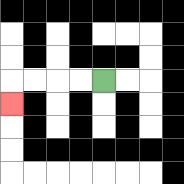{'start': '[4, 3]', 'end': '[0, 4]', 'path_directions': 'L,L,L,L,D', 'path_coordinates': '[[4, 3], [3, 3], [2, 3], [1, 3], [0, 3], [0, 4]]'}